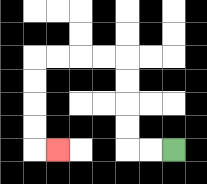{'start': '[7, 6]', 'end': '[2, 6]', 'path_directions': 'L,L,U,U,U,U,L,L,L,L,D,D,D,D,R', 'path_coordinates': '[[7, 6], [6, 6], [5, 6], [5, 5], [5, 4], [5, 3], [5, 2], [4, 2], [3, 2], [2, 2], [1, 2], [1, 3], [1, 4], [1, 5], [1, 6], [2, 6]]'}